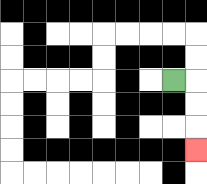{'start': '[7, 3]', 'end': '[8, 6]', 'path_directions': 'R,D,D,D', 'path_coordinates': '[[7, 3], [8, 3], [8, 4], [8, 5], [8, 6]]'}